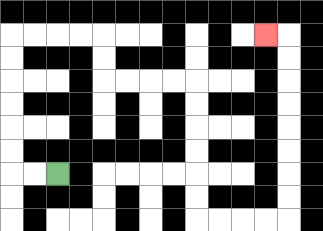{'start': '[2, 7]', 'end': '[11, 1]', 'path_directions': 'L,L,U,U,U,U,U,U,R,R,R,R,D,D,R,R,R,R,D,D,D,D,D,D,R,R,R,R,U,U,U,U,U,U,U,U,L', 'path_coordinates': '[[2, 7], [1, 7], [0, 7], [0, 6], [0, 5], [0, 4], [0, 3], [0, 2], [0, 1], [1, 1], [2, 1], [3, 1], [4, 1], [4, 2], [4, 3], [5, 3], [6, 3], [7, 3], [8, 3], [8, 4], [8, 5], [8, 6], [8, 7], [8, 8], [8, 9], [9, 9], [10, 9], [11, 9], [12, 9], [12, 8], [12, 7], [12, 6], [12, 5], [12, 4], [12, 3], [12, 2], [12, 1], [11, 1]]'}